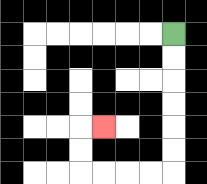{'start': '[7, 1]', 'end': '[4, 5]', 'path_directions': 'D,D,D,D,D,D,L,L,L,L,U,U,R', 'path_coordinates': '[[7, 1], [7, 2], [7, 3], [7, 4], [7, 5], [7, 6], [7, 7], [6, 7], [5, 7], [4, 7], [3, 7], [3, 6], [3, 5], [4, 5]]'}